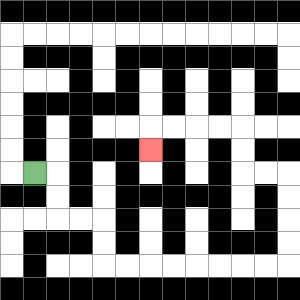{'start': '[1, 7]', 'end': '[6, 6]', 'path_directions': 'R,D,D,R,R,D,D,R,R,R,R,R,R,R,R,U,U,U,U,L,L,U,U,L,L,L,L,D', 'path_coordinates': '[[1, 7], [2, 7], [2, 8], [2, 9], [3, 9], [4, 9], [4, 10], [4, 11], [5, 11], [6, 11], [7, 11], [8, 11], [9, 11], [10, 11], [11, 11], [12, 11], [12, 10], [12, 9], [12, 8], [12, 7], [11, 7], [10, 7], [10, 6], [10, 5], [9, 5], [8, 5], [7, 5], [6, 5], [6, 6]]'}